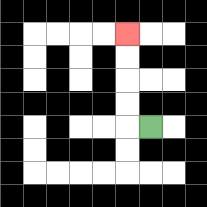{'start': '[6, 5]', 'end': '[5, 1]', 'path_directions': 'L,U,U,U,U', 'path_coordinates': '[[6, 5], [5, 5], [5, 4], [5, 3], [5, 2], [5, 1]]'}